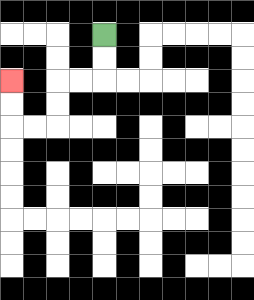{'start': '[4, 1]', 'end': '[0, 3]', 'path_directions': 'D,D,L,L,D,D,L,L,U,U', 'path_coordinates': '[[4, 1], [4, 2], [4, 3], [3, 3], [2, 3], [2, 4], [2, 5], [1, 5], [0, 5], [0, 4], [0, 3]]'}